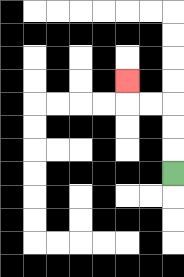{'start': '[7, 7]', 'end': '[5, 3]', 'path_directions': 'U,U,U,L,L,U', 'path_coordinates': '[[7, 7], [7, 6], [7, 5], [7, 4], [6, 4], [5, 4], [5, 3]]'}